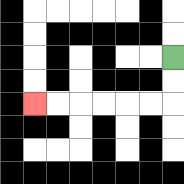{'start': '[7, 2]', 'end': '[1, 4]', 'path_directions': 'D,D,L,L,L,L,L,L', 'path_coordinates': '[[7, 2], [7, 3], [7, 4], [6, 4], [5, 4], [4, 4], [3, 4], [2, 4], [1, 4]]'}